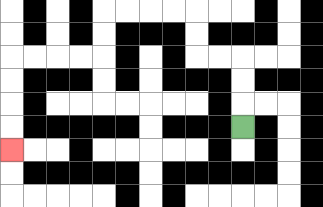{'start': '[10, 5]', 'end': '[0, 6]', 'path_directions': 'U,U,U,L,L,U,U,L,L,L,L,D,D,L,L,L,L,D,D,D,D', 'path_coordinates': '[[10, 5], [10, 4], [10, 3], [10, 2], [9, 2], [8, 2], [8, 1], [8, 0], [7, 0], [6, 0], [5, 0], [4, 0], [4, 1], [4, 2], [3, 2], [2, 2], [1, 2], [0, 2], [0, 3], [0, 4], [0, 5], [0, 6]]'}